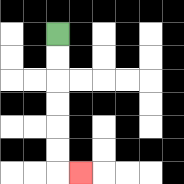{'start': '[2, 1]', 'end': '[3, 7]', 'path_directions': 'D,D,D,D,D,D,R', 'path_coordinates': '[[2, 1], [2, 2], [2, 3], [2, 4], [2, 5], [2, 6], [2, 7], [3, 7]]'}